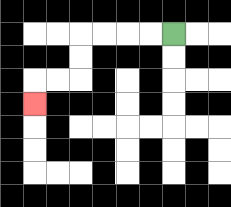{'start': '[7, 1]', 'end': '[1, 4]', 'path_directions': 'L,L,L,L,D,D,L,L,D', 'path_coordinates': '[[7, 1], [6, 1], [5, 1], [4, 1], [3, 1], [3, 2], [3, 3], [2, 3], [1, 3], [1, 4]]'}